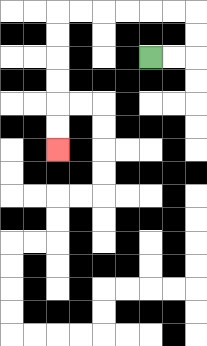{'start': '[6, 2]', 'end': '[2, 6]', 'path_directions': 'R,R,U,U,L,L,L,L,L,L,D,D,D,D,D,D', 'path_coordinates': '[[6, 2], [7, 2], [8, 2], [8, 1], [8, 0], [7, 0], [6, 0], [5, 0], [4, 0], [3, 0], [2, 0], [2, 1], [2, 2], [2, 3], [2, 4], [2, 5], [2, 6]]'}